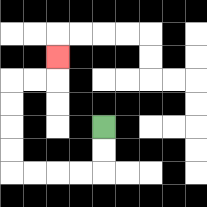{'start': '[4, 5]', 'end': '[2, 2]', 'path_directions': 'D,D,L,L,L,L,U,U,U,U,R,R,U', 'path_coordinates': '[[4, 5], [4, 6], [4, 7], [3, 7], [2, 7], [1, 7], [0, 7], [0, 6], [0, 5], [0, 4], [0, 3], [1, 3], [2, 3], [2, 2]]'}